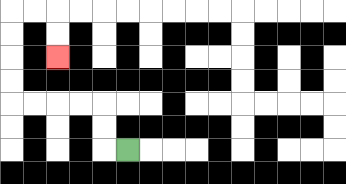{'start': '[5, 6]', 'end': '[2, 2]', 'path_directions': 'L,U,U,L,L,L,L,U,U,U,U,R,R,D,D', 'path_coordinates': '[[5, 6], [4, 6], [4, 5], [4, 4], [3, 4], [2, 4], [1, 4], [0, 4], [0, 3], [0, 2], [0, 1], [0, 0], [1, 0], [2, 0], [2, 1], [2, 2]]'}